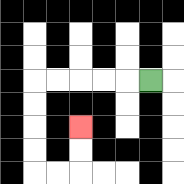{'start': '[6, 3]', 'end': '[3, 5]', 'path_directions': 'L,L,L,L,L,D,D,D,D,R,R,U,U', 'path_coordinates': '[[6, 3], [5, 3], [4, 3], [3, 3], [2, 3], [1, 3], [1, 4], [1, 5], [1, 6], [1, 7], [2, 7], [3, 7], [3, 6], [3, 5]]'}